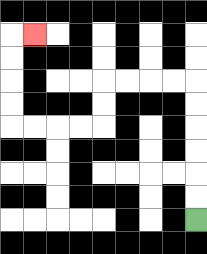{'start': '[8, 9]', 'end': '[1, 1]', 'path_directions': 'U,U,U,U,U,U,L,L,L,L,D,D,L,L,L,L,U,U,U,U,R', 'path_coordinates': '[[8, 9], [8, 8], [8, 7], [8, 6], [8, 5], [8, 4], [8, 3], [7, 3], [6, 3], [5, 3], [4, 3], [4, 4], [4, 5], [3, 5], [2, 5], [1, 5], [0, 5], [0, 4], [0, 3], [0, 2], [0, 1], [1, 1]]'}